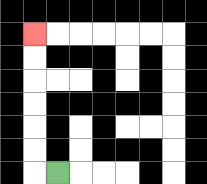{'start': '[2, 7]', 'end': '[1, 1]', 'path_directions': 'L,U,U,U,U,U,U', 'path_coordinates': '[[2, 7], [1, 7], [1, 6], [1, 5], [1, 4], [1, 3], [1, 2], [1, 1]]'}